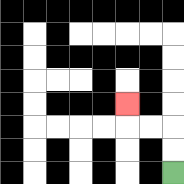{'start': '[7, 7]', 'end': '[5, 4]', 'path_directions': 'U,U,L,L,U', 'path_coordinates': '[[7, 7], [7, 6], [7, 5], [6, 5], [5, 5], [5, 4]]'}